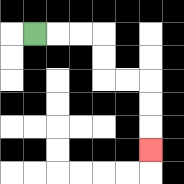{'start': '[1, 1]', 'end': '[6, 6]', 'path_directions': 'R,R,R,D,D,R,R,D,D,D', 'path_coordinates': '[[1, 1], [2, 1], [3, 1], [4, 1], [4, 2], [4, 3], [5, 3], [6, 3], [6, 4], [6, 5], [6, 6]]'}